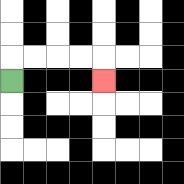{'start': '[0, 3]', 'end': '[4, 3]', 'path_directions': 'U,R,R,R,R,D', 'path_coordinates': '[[0, 3], [0, 2], [1, 2], [2, 2], [3, 2], [4, 2], [4, 3]]'}